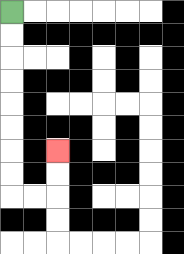{'start': '[0, 0]', 'end': '[2, 6]', 'path_directions': 'D,D,D,D,D,D,D,D,R,R,U,U', 'path_coordinates': '[[0, 0], [0, 1], [0, 2], [0, 3], [0, 4], [0, 5], [0, 6], [0, 7], [0, 8], [1, 8], [2, 8], [2, 7], [2, 6]]'}